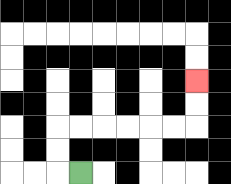{'start': '[3, 7]', 'end': '[8, 3]', 'path_directions': 'L,U,U,R,R,R,R,R,R,U,U', 'path_coordinates': '[[3, 7], [2, 7], [2, 6], [2, 5], [3, 5], [4, 5], [5, 5], [6, 5], [7, 5], [8, 5], [8, 4], [8, 3]]'}